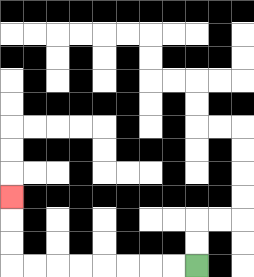{'start': '[8, 11]', 'end': '[0, 8]', 'path_directions': 'L,L,L,L,L,L,L,L,U,U,U', 'path_coordinates': '[[8, 11], [7, 11], [6, 11], [5, 11], [4, 11], [3, 11], [2, 11], [1, 11], [0, 11], [0, 10], [0, 9], [0, 8]]'}